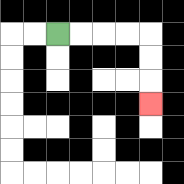{'start': '[2, 1]', 'end': '[6, 4]', 'path_directions': 'R,R,R,R,D,D,D', 'path_coordinates': '[[2, 1], [3, 1], [4, 1], [5, 1], [6, 1], [6, 2], [6, 3], [6, 4]]'}